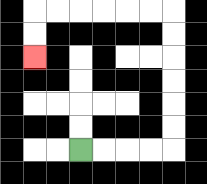{'start': '[3, 6]', 'end': '[1, 2]', 'path_directions': 'R,R,R,R,U,U,U,U,U,U,L,L,L,L,L,L,D,D', 'path_coordinates': '[[3, 6], [4, 6], [5, 6], [6, 6], [7, 6], [7, 5], [7, 4], [7, 3], [7, 2], [7, 1], [7, 0], [6, 0], [5, 0], [4, 0], [3, 0], [2, 0], [1, 0], [1, 1], [1, 2]]'}